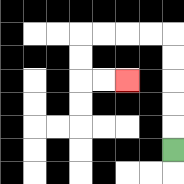{'start': '[7, 6]', 'end': '[5, 3]', 'path_directions': 'U,U,U,U,U,L,L,L,L,D,D,R,R', 'path_coordinates': '[[7, 6], [7, 5], [7, 4], [7, 3], [7, 2], [7, 1], [6, 1], [5, 1], [4, 1], [3, 1], [3, 2], [3, 3], [4, 3], [5, 3]]'}